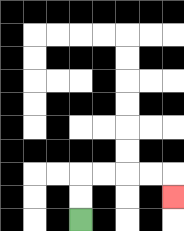{'start': '[3, 9]', 'end': '[7, 8]', 'path_directions': 'U,U,R,R,R,R,D', 'path_coordinates': '[[3, 9], [3, 8], [3, 7], [4, 7], [5, 7], [6, 7], [7, 7], [7, 8]]'}